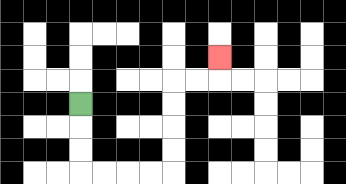{'start': '[3, 4]', 'end': '[9, 2]', 'path_directions': 'D,D,D,R,R,R,R,U,U,U,U,R,R,U', 'path_coordinates': '[[3, 4], [3, 5], [3, 6], [3, 7], [4, 7], [5, 7], [6, 7], [7, 7], [7, 6], [7, 5], [7, 4], [7, 3], [8, 3], [9, 3], [9, 2]]'}